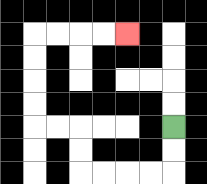{'start': '[7, 5]', 'end': '[5, 1]', 'path_directions': 'D,D,L,L,L,L,U,U,L,L,U,U,U,U,R,R,R,R', 'path_coordinates': '[[7, 5], [7, 6], [7, 7], [6, 7], [5, 7], [4, 7], [3, 7], [3, 6], [3, 5], [2, 5], [1, 5], [1, 4], [1, 3], [1, 2], [1, 1], [2, 1], [3, 1], [4, 1], [5, 1]]'}